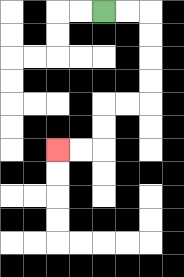{'start': '[4, 0]', 'end': '[2, 6]', 'path_directions': 'R,R,D,D,D,D,L,L,D,D,L,L', 'path_coordinates': '[[4, 0], [5, 0], [6, 0], [6, 1], [6, 2], [6, 3], [6, 4], [5, 4], [4, 4], [4, 5], [4, 6], [3, 6], [2, 6]]'}